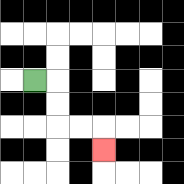{'start': '[1, 3]', 'end': '[4, 6]', 'path_directions': 'R,D,D,R,R,D', 'path_coordinates': '[[1, 3], [2, 3], [2, 4], [2, 5], [3, 5], [4, 5], [4, 6]]'}